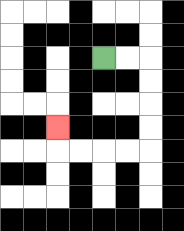{'start': '[4, 2]', 'end': '[2, 5]', 'path_directions': 'R,R,D,D,D,D,L,L,L,L,U', 'path_coordinates': '[[4, 2], [5, 2], [6, 2], [6, 3], [6, 4], [6, 5], [6, 6], [5, 6], [4, 6], [3, 6], [2, 6], [2, 5]]'}